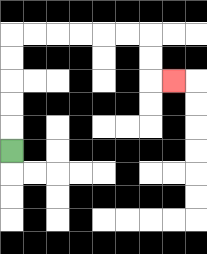{'start': '[0, 6]', 'end': '[7, 3]', 'path_directions': 'U,U,U,U,U,R,R,R,R,R,R,D,D,R', 'path_coordinates': '[[0, 6], [0, 5], [0, 4], [0, 3], [0, 2], [0, 1], [1, 1], [2, 1], [3, 1], [4, 1], [5, 1], [6, 1], [6, 2], [6, 3], [7, 3]]'}